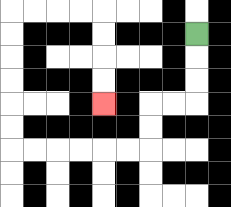{'start': '[8, 1]', 'end': '[4, 4]', 'path_directions': 'D,D,D,L,L,D,D,L,L,L,L,L,L,U,U,U,U,U,U,R,R,R,R,D,D,D,D', 'path_coordinates': '[[8, 1], [8, 2], [8, 3], [8, 4], [7, 4], [6, 4], [6, 5], [6, 6], [5, 6], [4, 6], [3, 6], [2, 6], [1, 6], [0, 6], [0, 5], [0, 4], [0, 3], [0, 2], [0, 1], [0, 0], [1, 0], [2, 0], [3, 0], [4, 0], [4, 1], [4, 2], [4, 3], [4, 4]]'}